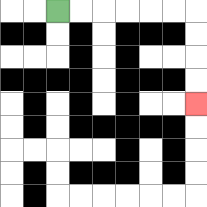{'start': '[2, 0]', 'end': '[8, 4]', 'path_directions': 'R,R,R,R,R,R,D,D,D,D', 'path_coordinates': '[[2, 0], [3, 0], [4, 0], [5, 0], [6, 0], [7, 0], [8, 0], [8, 1], [8, 2], [8, 3], [8, 4]]'}